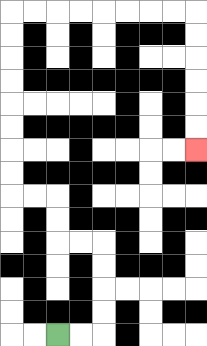{'start': '[2, 14]', 'end': '[8, 6]', 'path_directions': 'R,R,U,U,U,U,L,L,U,U,L,L,U,U,U,U,U,U,U,U,R,R,R,R,R,R,R,R,D,D,D,D,D,D', 'path_coordinates': '[[2, 14], [3, 14], [4, 14], [4, 13], [4, 12], [4, 11], [4, 10], [3, 10], [2, 10], [2, 9], [2, 8], [1, 8], [0, 8], [0, 7], [0, 6], [0, 5], [0, 4], [0, 3], [0, 2], [0, 1], [0, 0], [1, 0], [2, 0], [3, 0], [4, 0], [5, 0], [6, 0], [7, 0], [8, 0], [8, 1], [8, 2], [8, 3], [8, 4], [8, 5], [8, 6]]'}